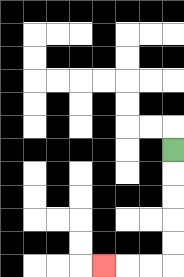{'start': '[7, 6]', 'end': '[4, 11]', 'path_directions': 'D,D,D,D,D,L,L,L', 'path_coordinates': '[[7, 6], [7, 7], [7, 8], [7, 9], [7, 10], [7, 11], [6, 11], [5, 11], [4, 11]]'}